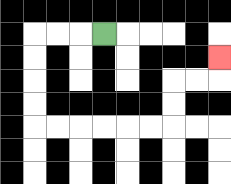{'start': '[4, 1]', 'end': '[9, 2]', 'path_directions': 'L,L,L,D,D,D,D,R,R,R,R,R,R,U,U,R,R,U', 'path_coordinates': '[[4, 1], [3, 1], [2, 1], [1, 1], [1, 2], [1, 3], [1, 4], [1, 5], [2, 5], [3, 5], [4, 5], [5, 5], [6, 5], [7, 5], [7, 4], [7, 3], [8, 3], [9, 3], [9, 2]]'}